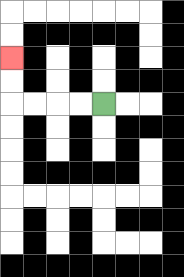{'start': '[4, 4]', 'end': '[0, 2]', 'path_directions': 'L,L,L,L,U,U', 'path_coordinates': '[[4, 4], [3, 4], [2, 4], [1, 4], [0, 4], [0, 3], [0, 2]]'}